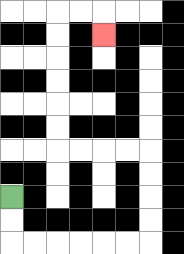{'start': '[0, 8]', 'end': '[4, 1]', 'path_directions': 'D,D,R,R,R,R,R,R,U,U,U,U,L,L,L,L,U,U,U,U,U,U,R,R,D', 'path_coordinates': '[[0, 8], [0, 9], [0, 10], [1, 10], [2, 10], [3, 10], [4, 10], [5, 10], [6, 10], [6, 9], [6, 8], [6, 7], [6, 6], [5, 6], [4, 6], [3, 6], [2, 6], [2, 5], [2, 4], [2, 3], [2, 2], [2, 1], [2, 0], [3, 0], [4, 0], [4, 1]]'}